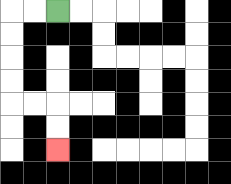{'start': '[2, 0]', 'end': '[2, 6]', 'path_directions': 'L,L,D,D,D,D,R,R,D,D', 'path_coordinates': '[[2, 0], [1, 0], [0, 0], [0, 1], [0, 2], [0, 3], [0, 4], [1, 4], [2, 4], [2, 5], [2, 6]]'}